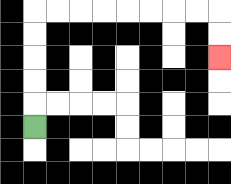{'start': '[1, 5]', 'end': '[9, 2]', 'path_directions': 'U,U,U,U,U,R,R,R,R,R,R,R,R,D,D', 'path_coordinates': '[[1, 5], [1, 4], [1, 3], [1, 2], [1, 1], [1, 0], [2, 0], [3, 0], [4, 0], [5, 0], [6, 0], [7, 0], [8, 0], [9, 0], [9, 1], [9, 2]]'}